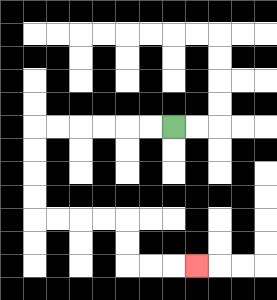{'start': '[7, 5]', 'end': '[8, 11]', 'path_directions': 'L,L,L,L,L,L,D,D,D,D,R,R,R,R,D,D,R,R,R', 'path_coordinates': '[[7, 5], [6, 5], [5, 5], [4, 5], [3, 5], [2, 5], [1, 5], [1, 6], [1, 7], [1, 8], [1, 9], [2, 9], [3, 9], [4, 9], [5, 9], [5, 10], [5, 11], [6, 11], [7, 11], [8, 11]]'}